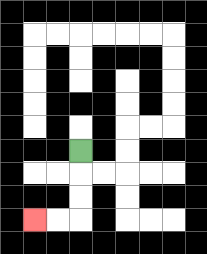{'start': '[3, 6]', 'end': '[1, 9]', 'path_directions': 'D,D,D,L,L', 'path_coordinates': '[[3, 6], [3, 7], [3, 8], [3, 9], [2, 9], [1, 9]]'}